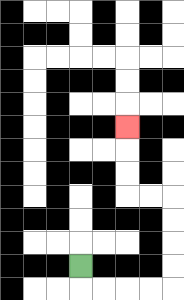{'start': '[3, 11]', 'end': '[5, 5]', 'path_directions': 'D,R,R,R,R,U,U,U,U,L,L,U,U,U', 'path_coordinates': '[[3, 11], [3, 12], [4, 12], [5, 12], [6, 12], [7, 12], [7, 11], [7, 10], [7, 9], [7, 8], [6, 8], [5, 8], [5, 7], [5, 6], [5, 5]]'}